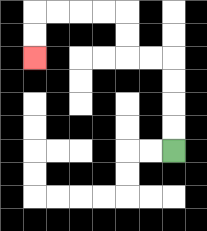{'start': '[7, 6]', 'end': '[1, 2]', 'path_directions': 'U,U,U,U,L,L,U,U,L,L,L,L,D,D', 'path_coordinates': '[[7, 6], [7, 5], [7, 4], [7, 3], [7, 2], [6, 2], [5, 2], [5, 1], [5, 0], [4, 0], [3, 0], [2, 0], [1, 0], [1, 1], [1, 2]]'}